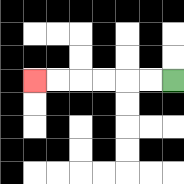{'start': '[7, 3]', 'end': '[1, 3]', 'path_directions': 'L,L,L,L,L,L', 'path_coordinates': '[[7, 3], [6, 3], [5, 3], [4, 3], [3, 3], [2, 3], [1, 3]]'}